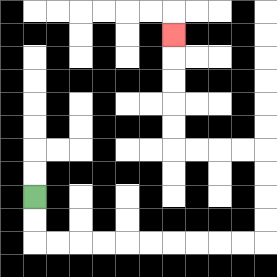{'start': '[1, 8]', 'end': '[7, 1]', 'path_directions': 'D,D,R,R,R,R,R,R,R,R,R,R,U,U,U,U,L,L,L,L,U,U,U,U,U', 'path_coordinates': '[[1, 8], [1, 9], [1, 10], [2, 10], [3, 10], [4, 10], [5, 10], [6, 10], [7, 10], [8, 10], [9, 10], [10, 10], [11, 10], [11, 9], [11, 8], [11, 7], [11, 6], [10, 6], [9, 6], [8, 6], [7, 6], [7, 5], [7, 4], [7, 3], [7, 2], [7, 1]]'}